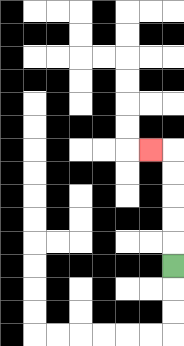{'start': '[7, 11]', 'end': '[6, 6]', 'path_directions': 'U,U,U,U,U,L', 'path_coordinates': '[[7, 11], [7, 10], [7, 9], [7, 8], [7, 7], [7, 6], [6, 6]]'}